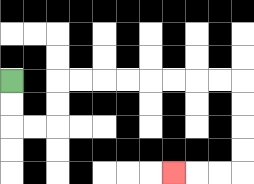{'start': '[0, 3]', 'end': '[7, 7]', 'path_directions': 'D,D,R,R,U,U,R,R,R,R,R,R,R,R,D,D,D,D,L,L,L', 'path_coordinates': '[[0, 3], [0, 4], [0, 5], [1, 5], [2, 5], [2, 4], [2, 3], [3, 3], [4, 3], [5, 3], [6, 3], [7, 3], [8, 3], [9, 3], [10, 3], [10, 4], [10, 5], [10, 6], [10, 7], [9, 7], [8, 7], [7, 7]]'}